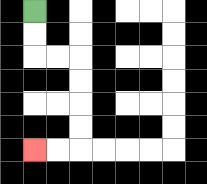{'start': '[1, 0]', 'end': '[1, 6]', 'path_directions': 'D,D,R,R,D,D,D,D,L,L', 'path_coordinates': '[[1, 0], [1, 1], [1, 2], [2, 2], [3, 2], [3, 3], [3, 4], [3, 5], [3, 6], [2, 6], [1, 6]]'}